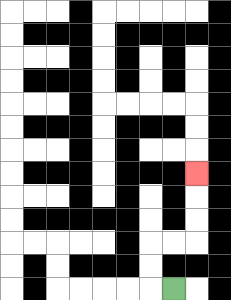{'start': '[7, 12]', 'end': '[8, 7]', 'path_directions': 'L,U,U,R,R,U,U,U', 'path_coordinates': '[[7, 12], [6, 12], [6, 11], [6, 10], [7, 10], [8, 10], [8, 9], [8, 8], [8, 7]]'}